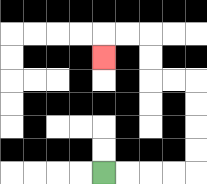{'start': '[4, 7]', 'end': '[4, 2]', 'path_directions': 'R,R,R,R,U,U,U,U,L,L,U,U,L,L,D', 'path_coordinates': '[[4, 7], [5, 7], [6, 7], [7, 7], [8, 7], [8, 6], [8, 5], [8, 4], [8, 3], [7, 3], [6, 3], [6, 2], [6, 1], [5, 1], [4, 1], [4, 2]]'}